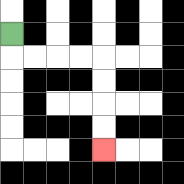{'start': '[0, 1]', 'end': '[4, 6]', 'path_directions': 'D,R,R,R,R,D,D,D,D', 'path_coordinates': '[[0, 1], [0, 2], [1, 2], [2, 2], [3, 2], [4, 2], [4, 3], [4, 4], [4, 5], [4, 6]]'}